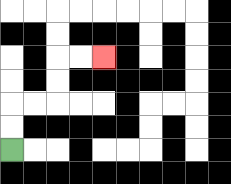{'start': '[0, 6]', 'end': '[4, 2]', 'path_directions': 'U,U,R,R,U,U,R,R', 'path_coordinates': '[[0, 6], [0, 5], [0, 4], [1, 4], [2, 4], [2, 3], [2, 2], [3, 2], [4, 2]]'}